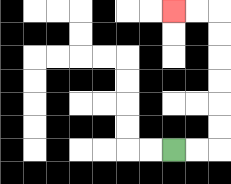{'start': '[7, 6]', 'end': '[7, 0]', 'path_directions': 'R,R,U,U,U,U,U,U,L,L', 'path_coordinates': '[[7, 6], [8, 6], [9, 6], [9, 5], [9, 4], [9, 3], [9, 2], [9, 1], [9, 0], [8, 0], [7, 0]]'}